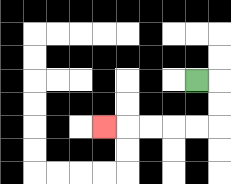{'start': '[8, 3]', 'end': '[4, 5]', 'path_directions': 'R,D,D,L,L,L,L,L', 'path_coordinates': '[[8, 3], [9, 3], [9, 4], [9, 5], [8, 5], [7, 5], [6, 5], [5, 5], [4, 5]]'}